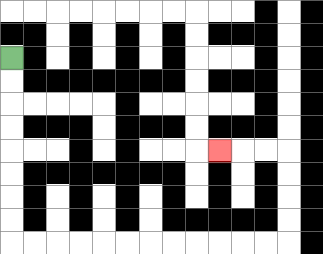{'start': '[0, 2]', 'end': '[9, 6]', 'path_directions': 'D,D,D,D,D,D,D,D,R,R,R,R,R,R,R,R,R,R,R,R,U,U,U,U,L,L,L', 'path_coordinates': '[[0, 2], [0, 3], [0, 4], [0, 5], [0, 6], [0, 7], [0, 8], [0, 9], [0, 10], [1, 10], [2, 10], [3, 10], [4, 10], [5, 10], [6, 10], [7, 10], [8, 10], [9, 10], [10, 10], [11, 10], [12, 10], [12, 9], [12, 8], [12, 7], [12, 6], [11, 6], [10, 6], [9, 6]]'}